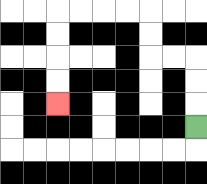{'start': '[8, 5]', 'end': '[2, 4]', 'path_directions': 'U,U,U,L,L,U,U,L,L,L,L,D,D,D,D', 'path_coordinates': '[[8, 5], [8, 4], [8, 3], [8, 2], [7, 2], [6, 2], [6, 1], [6, 0], [5, 0], [4, 0], [3, 0], [2, 0], [2, 1], [2, 2], [2, 3], [2, 4]]'}